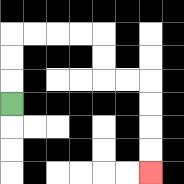{'start': '[0, 4]', 'end': '[6, 7]', 'path_directions': 'U,U,U,R,R,R,R,D,D,R,R,D,D,D,D', 'path_coordinates': '[[0, 4], [0, 3], [0, 2], [0, 1], [1, 1], [2, 1], [3, 1], [4, 1], [4, 2], [4, 3], [5, 3], [6, 3], [6, 4], [6, 5], [6, 6], [6, 7]]'}